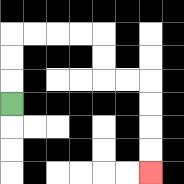{'start': '[0, 4]', 'end': '[6, 7]', 'path_directions': 'U,U,U,R,R,R,R,D,D,R,R,D,D,D,D', 'path_coordinates': '[[0, 4], [0, 3], [0, 2], [0, 1], [1, 1], [2, 1], [3, 1], [4, 1], [4, 2], [4, 3], [5, 3], [6, 3], [6, 4], [6, 5], [6, 6], [6, 7]]'}